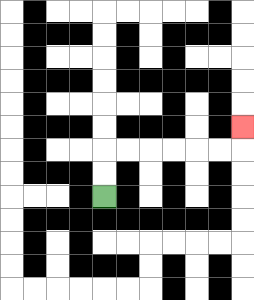{'start': '[4, 8]', 'end': '[10, 5]', 'path_directions': 'U,U,R,R,R,R,R,R,U', 'path_coordinates': '[[4, 8], [4, 7], [4, 6], [5, 6], [6, 6], [7, 6], [8, 6], [9, 6], [10, 6], [10, 5]]'}